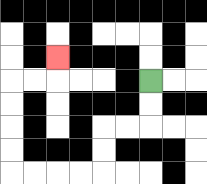{'start': '[6, 3]', 'end': '[2, 2]', 'path_directions': 'D,D,L,L,D,D,L,L,L,L,U,U,U,U,R,R,U', 'path_coordinates': '[[6, 3], [6, 4], [6, 5], [5, 5], [4, 5], [4, 6], [4, 7], [3, 7], [2, 7], [1, 7], [0, 7], [0, 6], [0, 5], [0, 4], [0, 3], [1, 3], [2, 3], [2, 2]]'}